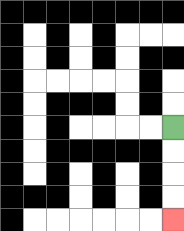{'start': '[7, 5]', 'end': '[7, 9]', 'path_directions': 'D,D,D,D', 'path_coordinates': '[[7, 5], [7, 6], [7, 7], [7, 8], [7, 9]]'}